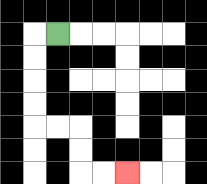{'start': '[2, 1]', 'end': '[5, 7]', 'path_directions': 'L,D,D,D,D,R,R,D,D,R,R', 'path_coordinates': '[[2, 1], [1, 1], [1, 2], [1, 3], [1, 4], [1, 5], [2, 5], [3, 5], [3, 6], [3, 7], [4, 7], [5, 7]]'}